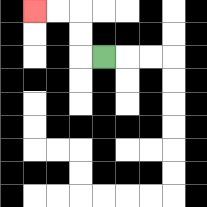{'start': '[4, 2]', 'end': '[1, 0]', 'path_directions': 'L,U,U,L,L', 'path_coordinates': '[[4, 2], [3, 2], [3, 1], [3, 0], [2, 0], [1, 0]]'}